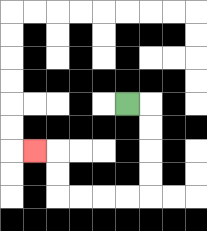{'start': '[5, 4]', 'end': '[1, 6]', 'path_directions': 'R,D,D,D,D,L,L,L,L,U,U,L', 'path_coordinates': '[[5, 4], [6, 4], [6, 5], [6, 6], [6, 7], [6, 8], [5, 8], [4, 8], [3, 8], [2, 8], [2, 7], [2, 6], [1, 6]]'}